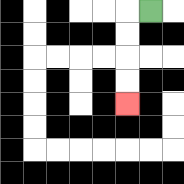{'start': '[6, 0]', 'end': '[5, 4]', 'path_directions': 'L,D,D,D,D', 'path_coordinates': '[[6, 0], [5, 0], [5, 1], [5, 2], [5, 3], [5, 4]]'}